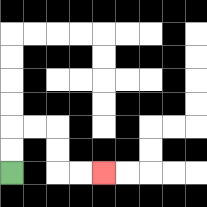{'start': '[0, 7]', 'end': '[4, 7]', 'path_directions': 'U,U,R,R,D,D,R,R', 'path_coordinates': '[[0, 7], [0, 6], [0, 5], [1, 5], [2, 5], [2, 6], [2, 7], [3, 7], [4, 7]]'}